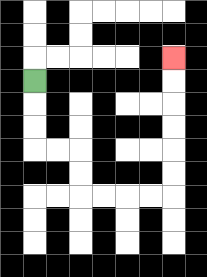{'start': '[1, 3]', 'end': '[7, 2]', 'path_directions': 'D,D,D,R,R,D,D,R,R,R,R,U,U,U,U,U,U', 'path_coordinates': '[[1, 3], [1, 4], [1, 5], [1, 6], [2, 6], [3, 6], [3, 7], [3, 8], [4, 8], [5, 8], [6, 8], [7, 8], [7, 7], [7, 6], [7, 5], [7, 4], [7, 3], [7, 2]]'}